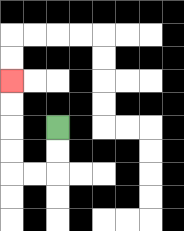{'start': '[2, 5]', 'end': '[0, 3]', 'path_directions': 'D,D,L,L,U,U,U,U', 'path_coordinates': '[[2, 5], [2, 6], [2, 7], [1, 7], [0, 7], [0, 6], [0, 5], [0, 4], [0, 3]]'}